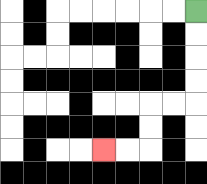{'start': '[8, 0]', 'end': '[4, 6]', 'path_directions': 'D,D,D,D,L,L,D,D,L,L', 'path_coordinates': '[[8, 0], [8, 1], [8, 2], [8, 3], [8, 4], [7, 4], [6, 4], [6, 5], [6, 6], [5, 6], [4, 6]]'}